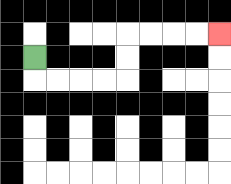{'start': '[1, 2]', 'end': '[9, 1]', 'path_directions': 'D,R,R,R,R,U,U,R,R,R,R', 'path_coordinates': '[[1, 2], [1, 3], [2, 3], [3, 3], [4, 3], [5, 3], [5, 2], [5, 1], [6, 1], [7, 1], [8, 1], [9, 1]]'}